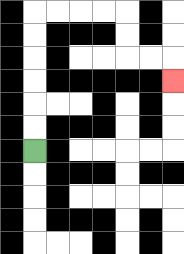{'start': '[1, 6]', 'end': '[7, 3]', 'path_directions': 'U,U,U,U,U,U,R,R,R,R,D,D,R,R,D', 'path_coordinates': '[[1, 6], [1, 5], [1, 4], [1, 3], [1, 2], [1, 1], [1, 0], [2, 0], [3, 0], [4, 0], [5, 0], [5, 1], [5, 2], [6, 2], [7, 2], [7, 3]]'}